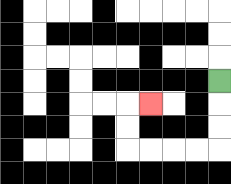{'start': '[9, 3]', 'end': '[6, 4]', 'path_directions': 'D,D,D,L,L,L,L,U,U,R', 'path_coordinates': '[[9, 3], [9, 4], [9, 5], [9, 6], [8, 6], [7, 6], [6, 6], [5, 6], [5, 5], [5, 4], [6, 4]]'}